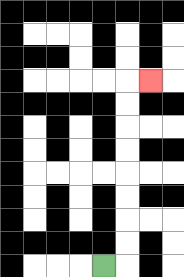{'start': '[4, 11]', 'end': '[6, 3]', 'path_directions': 'R,U,U,U,U,U,U,U,U,R', 'path_coordinates': '[[4, 11], [5, 11], [5, 10], [5, 9], [5, 8], [5, 7], [5, 6], [5, 5], [5, 4], [5, 3], [6, 3]]'}